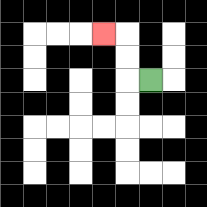{'start': '[6, 3]', 'end': '[4, 1]', 'path_directions': 'L,U,U,L', 'path_coordinates': '[[6, 3], [5, 3], [5, 2], [5, 1], [4, 1]]'}